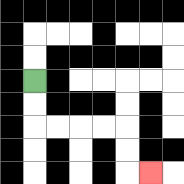{'start': '[1, 3]', 'end': '[6, 7]', 'path_directions': 'D,D,R,R,R,R,D,D,R', 'path_coordinates': '[[1, 3], [1, 4], [1, 5], [2, 5], [3, 5], [4, 5], [5, 5], [5, 6], [5, 7], [6, 7]]'}